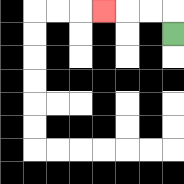{'start': '[7, 1]', 'end': '[4, 0]', 'path_directions': 'U,L,L,L', 'path_coordinates': '[[7, 1], [7, 0], [6, 0], [5, 0], [4, 0]]'}